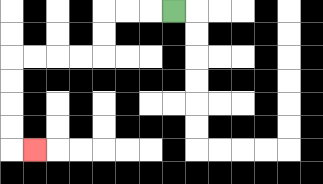{'start': '[7, 0]', 'end': '[1, 6]', 'path_directions': 'L,L,L,D,D,L,L,L,L,D,D,D,D,R', 'path_coordinates': '[[7, 0], [6, 0], [5, 0], [4, 0], [4, 1], [4, 2], [3, 2], [2, 2], [1, 2], [0, 2], [0, 3], [0, 4], [0, 5], [0, 6], [1, 6]]'}